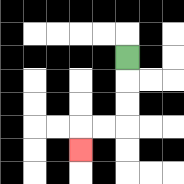{'start': '[5, 2]', 'end': '[3, 6]', 'path_directions': 'D,D,D,L,L,D', 'path_coordinates': '[[5, 2], [5, 3], [5, 4], [5, 5], [4, 5], [3, 5], [3, 6]]'}